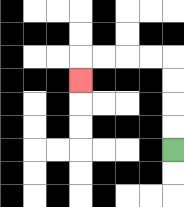{'start': '[7, 6]', 'end': '[3, 3]', 'path_directions': 'U,U,U,U,L,L,L,L,D', 'path_coordinates': '[[7, 6], [7, 5], [7, 4], [7, 3], [7, 2], [6, 2], [5, 2], [4, 2], [3, 2], [3, 3]]'}